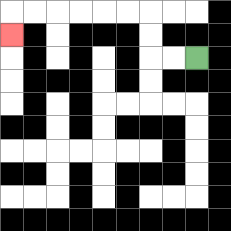{'start': '[8, 2]', 'end': '[0, 1]', 'path_directions': 'L,L,U,U,L,L,L,L,L,L,D', 'path_coordinates': '[[8, 2], [7, 2], [6, 2], [6, 1], [6, 0], [5, 0], [4, 0], [3, 0], [2, 0], [1, 0], [0, 0], [0, 1]]'}